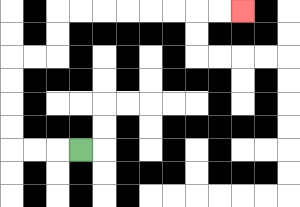{'start': '[3, 6]', 'end': '[10, 0]', 'path_directions': 'L,L,L,U,U,U,U,R,R,U,U,R,R,R,R,R,R,R,R', 'path_coordinates': '[[3, 6], [2, 6], [1, 6], [0, 6], [0, 5], [0, 4], [0, 3], [0, 2], [1, 2], [2, 2], [2, 1], [2, 0], [3, 0], [4, 0], [5, 0], [6, 0], [7, 0], [8, 0], [9, 0], [10, 0]]'}